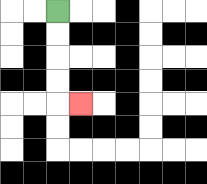{'start': '[2, 0]', 'end': '[3, 4]', 'path_directions': 'D,D,D,D,R', 'path_coordinates': '[[2, 0], [2, 1], [2, 2], [2, 3], [2, 4], [3, 4]]'}